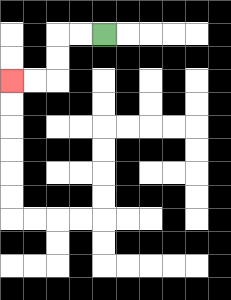{'start': '[4, 1]', 'end': '[0, 3]', 'path_directions': 'L,L,D,D,L,L', 'path_coordinates': '[[4, 1], [3, 1], [2, 1], [2, 2], [2, 3], [1, 3], [0, 3]]'}